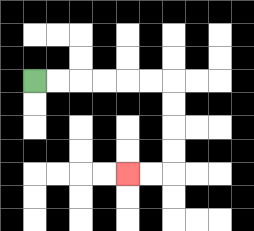{'start': '[1, 3]', 'end': '[5, 7]', 'path_directions': 'R,R,R,R,R,R,D,D,D,D,L,L', 'path_coordinates': '[[1, 3], [2, 3], [3, 3], [4, 3], [5, 3], [6, 3], [7, 3], [7, 4], [7, 5], [7, 6], [7, 7], [6, 7], [5, 7]]'}